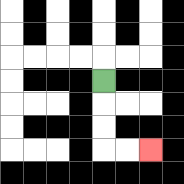{'start': '[4, 3]', 'end': '[6, 6]', 'path_directions': 'D,D,D,R,R', 'path_coordinates': '[[4, 3], [4, 4], [4, 5], [4, 6], [5, 6], [6, 6]]'}